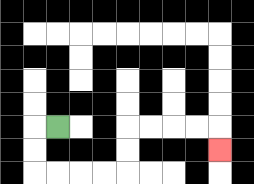{'start': '[2, 5]', 'end': '[9, 6]', 'path_directions': 'L,D,D,R,R,R,R,U,U,R,R,R,R,D', 'path_coordinates': '[[2, 5], [1, 5], [1, 6], [1, 7], [2, 7], [3, 7], [4, 7], [5, 7], [5, 6], [5, 5], [6, 5], [7, 5], [8, 5], [9, 5], [9, 6]]'}